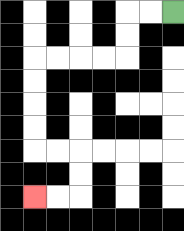{'start': '[7, 0]', 'end': '[1, 8]', 'path_directions': 'L,L,D,D,L,L,L,L,D,D,D,D,R,R,D,D,L,L', 'path_coordinates': '[[7, 0], [6, 0], [5, 0], [5, 1], [5, 2], [4, 2], [3, 2], [2, 2], [1, 2], [1, 3], [1, 4], [1, 5], [1, 6], [2, 6], [3, 6], [3, 7], [3, 8], [2, 8], [1, 8]]'}